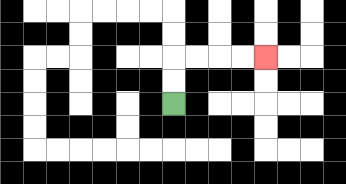{'start': '[7, 4]', 'end': '[11, 2]', 'path_directions': 'U,U,R,R,R,R', 'path_coordinates': '[[7, 4], [7, 3], [7, 2], [8, 2], [9, 2], [10, 2], [11, 2]]'}